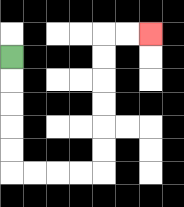{'start': '[0, 2]', 'end': '[6, 1]', 'path_directions': 'D,D,D,D,D,R,R,R,R,U,U,U,U,U,U,R,R', 'path_coordinates': '[[0, 2], [0, 3], [0, 4], [0, 5], [0, 6], [0, 7], [1, 7], [2, 7], [3, 7], [4, 7], [4, 6], [4, 5], [4, 4], [4, 3], [4, 2], [4, 1], [5, 1], [6, 1]]'}